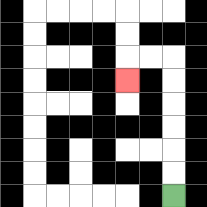{'start': '[7, 8]', 'end': '[5, 3]', 'path_directions': 'U,U,U,U,U,U,L,L,D', 'path_coordinates': '[[7, 8], [7, 7], [7, 6], [7, 5], [7, 4], [7, 3], [7, 2], [6, 2], [5, 2], [5, 3]]'}